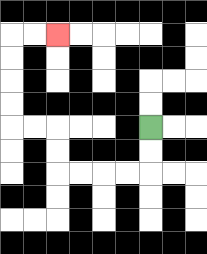{'start': '[6, 5]', 'end': '[2, 1]', 'path_directions': 'D,D,L,L,L,L,U,U,L,L,U,U,U,U,R,R', 'path_coordinates': '[[6, 5], [6, 6], [6, 7], [5, 7], [4, 7], [3, 7], [2, 7], [2, 6], [2, 5], [1, 5], [0, 5], [0, 4], [0, 3], [0, 2], [0, 1], [1, 1], [2, 1]]'}